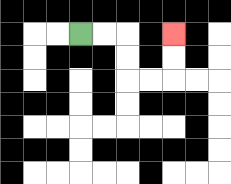{'start': '[3, 1]', 'end': '[7, 1]', 'path_directions': 'R,R,D,D,R,R,U,U', 'path_coordinates': '[[3, 1], [4, 1], [5, 1], [5, 2], [5, 3], [6, 3], [7, 3], [7, 2], [7, 1]]'}